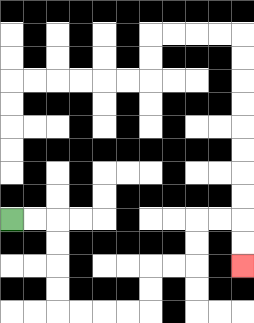{'start': '[0, 9]', 'end': '[10, 11]', 'path_directions': 'R,R,D,D,D,D,R,R,R,R,U,U,R,R,U,U,R,R,D,D', 'path_coordinates': '[[0, 9], [1, 9], [2, 9], [2, 10], [2, 11], [2, 12], [2, 13], [3, 13], [4, 13], [5, 13], [6, 13], [6, 12], [6, 11], [7, 11], [8, 11], [8, 10], [8, 9], [9, 9], [10, 9], [10, 10], [10, 11]]'}